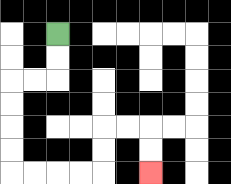{'start': '[2, 1]', 'end': '[6, 7]', 'path_directions': 'D,D,L,L,D,D,D,D,R,R,R,R,U,U,R,R,D,D', 'path_coordinates': '[[2, 1], [2, 2], [2, 3], [1, 3], [0, 3], [0, 4], [0, 5], [0, 6], [0, 7], [1, 7], [2, 7], [3, 7], [4, 7], [4, 6], [4, 5], [5, 5], [6, 5], [6, 6], [6, 7]]'}